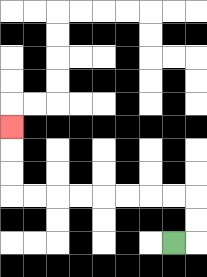{'start': '[7, 10]', 'end': '[0, 5]', 'path_directions': 'R,U,U,L,L,L,L,L,L,L,L,U,U,U', 'path_coordinates': '[[7, 10], [8, 10], [8, 9], [8, 8], [7, 8], [6, 8], [5, 8], [4, 8], [3, 8], [2, 8], [1, 8], [0, 8], [0, 7], [0, 6], [0, 5]]'}